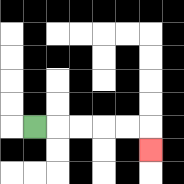{'start': '[1, 5]', 'end': '[6, 6]', 'path_directions': 'R,R,R,R,R,D', 'path_coordinates': '[[1, 5], [2, 5], [3, 5], [4, 5], [5, 5], [6, 5], [6, 6]]'}